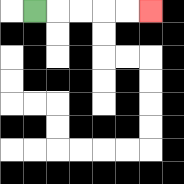{'start': '[1, 0]', 'end': '[6, 0]', 'path_directions': 'R,R,R,R,R', 'path_coordinates': '[[1, 0], [2, 0], [3, 0], [4, 0], [5, 0], [6, 0]]'}